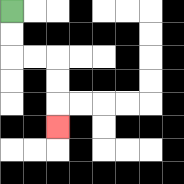{'start': '[0, 0]', 'end': '[2, 5]', 'path_directions': 'D,D,R,R,D,D,D', 'path_coordinates': '[[0, 0], [0, 1], [0, 2], [1, 2], [2, 2], [2, 3], [2, 4], [2, 5]]'}